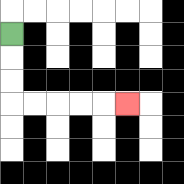{'start': '[0, 1]', 'end': '[5, 4]', 'path_directions': 'D,D,D,R,R,R,R,R', 'path_coordinates': '[[0, 1], [0, 2], [0, 3], [0, 4], [1, 4], [2, 4], [3, 4], [4, 4], [5, 4]]'}